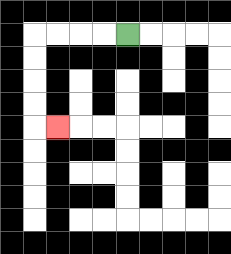{'start': '[5, 1]', 'end': '[2, 5]', 'path_directions': 'L,L,L,L,D,D,D,D,R', 'path_coordinates': '[[5, 1], [4, 1], [3, 1], [2, 1], [1, 1], [1, 2], [1, 3], [1, 4], [1, 5], [2, 5]]'}